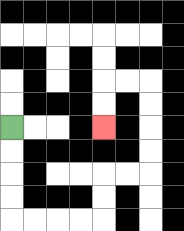{'start': '[0, 5]', 'end': '[4, 5]', 'path_directions': 'D,D,D,D,R,R,R,R,U,U,R,R,U,U,U,U,L,L,D,D', 'path_coordinates': '[[0, 5], [0, 6], [0, 7], [0, 8], [0, 9], [1, 9], [2, 9], [3, 9], [4, 9], [4, 8], [4, 7], [5, 7], [6, 7], [6, 6], [6, 5], [6, 4], [6, 3], [5, 3], [4, 3], [4, 4], [4, 5]]'}